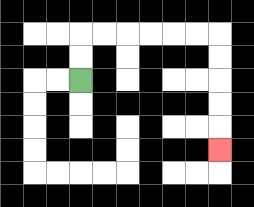{'start': '[3, 3]', 'end': '[9, 6]', 'path_directions': 'U,U,R,R,R,R,R,R,D,D,D,D,D', 'path_coordinates': '[[3, 3], [3, 2], [3, 1], [4, 1], [5, 1], [6, 1], [7, 1], [8, 1], [9, 1], [9, 2], [9, 3], [9, 4], [9, 5], [9, 6]]'}